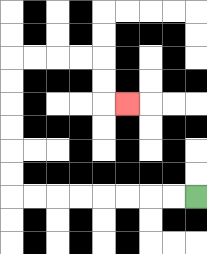{'start': '[8, 8]', 'end': '[5, 4]', 'path_directions': 'L,L,L,L,L,L,L,L,U,U,U,U,U,U,R,R,R,R,D,D,R', 'path_coordinates': '[[8, 8], [7, 8], [6, 8], [5, 8], [4, 8], [3, 8], [2, 8], [1, 8], [0, 8], [0, 7], [0, 6], [0, 5], [0, 4], [0, 3], [0, 2], [1, 2], [2, 2], [3, 2], [4, 2], [4, 3], [4, 4], [5, 4]]'}